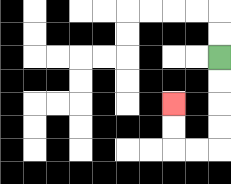{'start': '[9, 2]', 'end': '[7, 4]', 'path_directions': 'D,D,D,D,L,L,U,U', 'path_coordinates': '[[9, 2], [9, 3], [9, 4], [9, 5], [9, 6], [8, 6], [7, 6], [7, 5], [7, 4]]'}